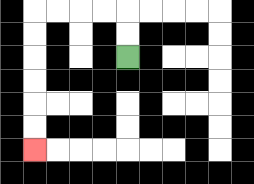{'start': '[5, 2]', 'end': '[1, 6]', 'path_directions': 'U,U,L,L,L,L,D,D,D,D,D,D', 'path_coordinates': '[[5, 2], [5, 1], [5, 0], [4, 0], [3, 0], [2, 0], [1, 0], [1, 1], [1, 2], [1, 3], [1, 4], [1, 5], [1, 6]]'}